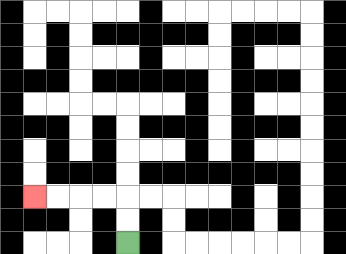{'start': '[5, 10]', 'end': '[1, 8]', 'path_directions': 'U,U,L,L,L,L', 'path_coordinates': '[[5, 10], [5, 9], [5, 8], [4, 8], [3, 8], [2, 8], [1, 8]]'}